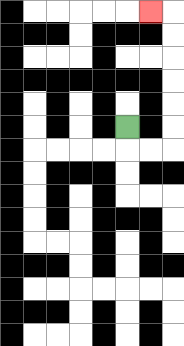{'start': '[5, 5]', 'end': '[6, 0]', 'path_directions': 'D,R,R,U,U,U,U,U,U,L', 'path_coordinates': '[[5, 5], [5, 6], [6, 6], [7, 6], [7, 5], [7, 4], [7, 3], [7, 2], [7, 1], [7, 0], [6, 0]]'}